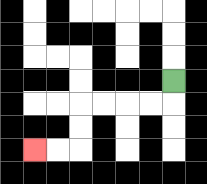{'start': '[7, 3]', 'end': '[1, 6]', 'path_directions': 'D,L,L,L,L,D,D,L,L', 'path_coordinates': '[[7, 3], [7, 4], [6, 4], [5, 4], [4, 4], [3, 4], [3, 5], [3, 6], [2, 6], [1, 6]]'}